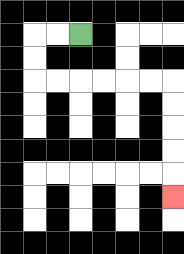{'start': '[3, 1]', 'end': '[7, 8]', 'path_directions': 'L,L,D,D,R,R,R,R,R,R,D,D,D,D,D', 'path_coordinates': '[[3, 1], [2, 1], [1, 1], [1, 2], [1, 3], [2, 3], [3, 3], [4, 3], [5, 3], [6, 3], [7, 3], [7, 4], [7, 5], [7, 6], [7, 7], [7, 8]]'}